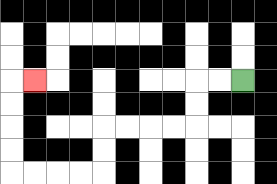{'start': '[10, 3]', 'end': '[1, 3]', 'path_directions': 'L,L,D,D,L,L,L,L,D,D,L,L,L,L,U,U,U,U,R', 'path_coordinates': '[[10, 3], [9, 3], [8, 3], [8, 4], [8, 5], [7, 5], [6, 5], [5, 5], [4, 5], [4, 6], [4, 7], [3, 7], [2, 7], [1, 7], [0, 7], [0, 6], [0, 5], [0, 4], [0, 3], [1, 3]]'}